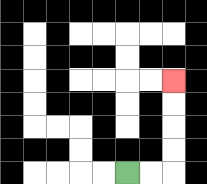{'start': '[5, 7]', 'end': '[7, 3]', 'path_directions': 'R,R,U,U,U,U', 'path_coordinates': '[[5, 7], [6, 7], [7, 7], [7, 6], [7, 5], [7, 4], [7, 3]]'}